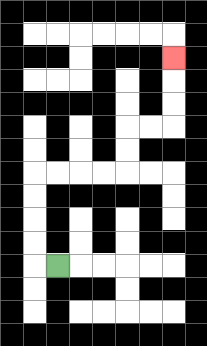{'start': '[2, 11]', 'end': '[7, 2]', 'path_directions': 'L,U,U,U,U,R,R,R,R,U,U,R,R,U,U,U', 'path_coordinates': '[[2, 11], [1, 11], [1, 10], [1, 9], [1, 8], [1, 7], [2, 7], [3, 7], [4, 7], [5, 7], [5, 6], [5, 5], [6, 5], [7, 5], [7, 4], [7, 3], [7, 2]]'}